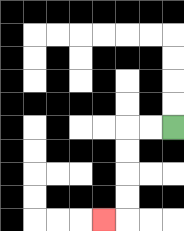{'start': '[7, 5]', 'end': '[4, 9]', 'path_directions': 'L,L,D,D,D,D,L', 'path_coordinates': '[[7, 5], [6, 5], [5, 5], [5, 6], [5, 7], [5, 8], [5, 9], [4, 9]]'}